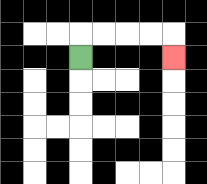{'start': '[3, 2]', 'end': '[7, 2]', 'path_directions': 'U,R,R,R,R,D', 'path_coordinates': '[[3, 2], [3, 1], [4, 1], [5, 1], [6, 1], [7, 1], [7, 2]]'}